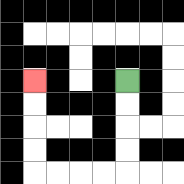{'start': '[5, 3]', 'end': '[1, 3]', 'path_directions': 'D,D,D,D,L,L,L,L,U,U,U,U', 'path_coordinates': '[[5, 3], [5, 4], [5, 5], [5, 6], [5, 7], [4, 7], [3, 7], [2, 7], [1, 7], [1, 6], [1, 5], [1, 4], [1, 3]]'}